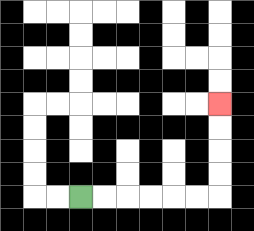{'start': '[3, 8]', 'end': '[9, 4]', 'path_directions': 'R,R,R,R,R,R,U,U,U,U', 'path_coordinates': '[[3, 8], [4, 8], [5, 8], [6, 8], [7, 8], [8, 8], [9, 8], [9, 7], [9, 6], [9, 5], [9, 4]]'}